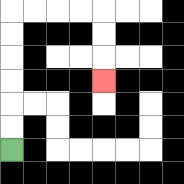{'start': '[0, 6]', 'end': '[4, 3]', 'path_directions': 'U,U,U,U,U,U,R,R,R,R,D,D,D', 'path_coordinates': '[[0, 6], [0, 5], [0, 4], [0, 3], [0, 2], [0, 1], [0, 0], [1, 0], [2, 0], [3, 0], [4, 0], [4, 1], [4, 2], [4, 3]]'}